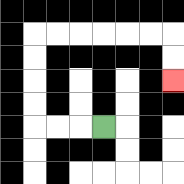{'start': '[4, 5]', 'end': '[7, 3]', 'path_directions': 'L,L,L,U,U,U,U,R,R,R,R,R,R,D,D', 'path_coordinates': '[[4, 5], [3, 5], [2, 5], [1, 5], [1, 4], [1, 3], [1, 2], [1, 1], [2, 1], [3, 1], [4, 1], [5, 1], [6, 1], [7, 1], [7, 2], [7, 3]]'}